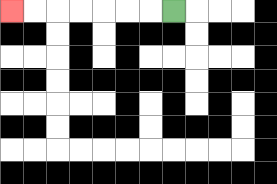{'start': '[7, 0]', 'end': '[0, 0]', 'path_directions': 'L,L,L,L,L,L,L', 'path_coordinates': '[[7, 0], [6, 0], [5, 0], [4, 0], [3, 0], [2, 0], [1, 0], [0, 0]]'}